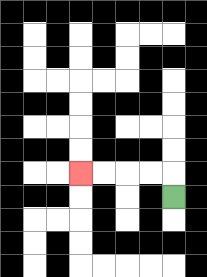{'start': '[7, 8]', 'end': '[3, 7]', 'path_directions': 'U,L,L,L,L', 'path_coordinates': '[[7, 8], [7, 7], [6, 7], [5, 7], [4, 7], [3, 7]]'}